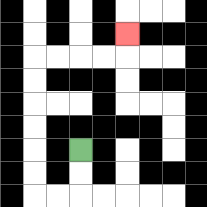{'start': '[3, 6]', 'end': '[5, 1]', 'path_directions': 'D,D,L,L,U,U,U,U,U,U,R,R,R,R,U', 'path_coordinates': '[[3, 6], [3, 7], [3, 8], [2, 8], [1, 8], [1, 7], [1, 6], [1, 5], [1, 4], [1, 3], [1, 2], [2, 2], [3, 2], [4, 2], [5, 2], [5, 1]]'}